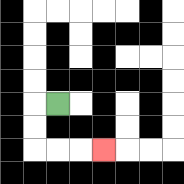{'start': '[2, 4]', 'end': '[4, 6]', 'path_directions': 'L,D,D,R,R,R', 'path_coordinates': '[[2, 4], [1, 4], [1, 5], [1, 6], [2, 6], [3, 6], [4, 6]]'}